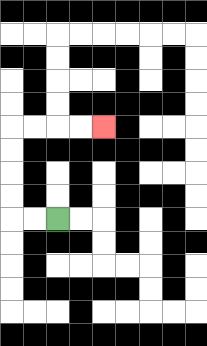{'start': '[2, 9]', 'end': '[4, 5]', 'path_directions': 'L,L,U,U,U,U,R,R,R,R', 'path_coordinates': '[[2, 9], [1, 9], [0, 9], [0, 8], [0, 7], [0, 6], [0, 5], [1, 5], [2, 5], [3, 5], [4, 5]]'}